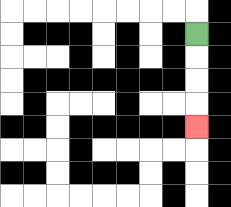{'start': '[8, 1]', 'end': '[8, 5]', 'path_directions': 'D,D,D,D', 'path_coordinates': '[[8, 1], [8, 2], [8, 3], [8, 4], [8, 5]]'}